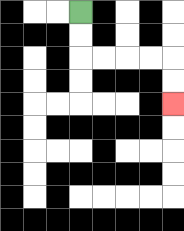{'start': '[3, 0]', 'end': '[7, 4]', 'path_directions': 'D,D,R,R,R,R,D,D', 'path_coordinates': '[[3, 0], [3, 1], [3, 2], [4, 2], [5, 2], [6, 2], [7, 2], [7, 3], [7, 4]]'}